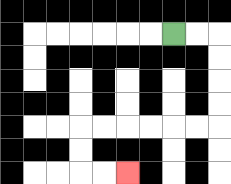{'start': '[7, 1]', 'end': '[5, 7]', 'path_directions': 'R,R,D,D,D,D,L,L,L,L,L,L,D,D,R,R', 'path_coordinates': '[[7, 1], [8, 1], [9, 1], [9, 2], [9, 3], [9, 4], [9, 5], [8, 5], [7, 5], [6, 5], [5, 5], [4, 5], [3, 5], [3, 6], [3, 7], [4, 7], [5, 7]]'}